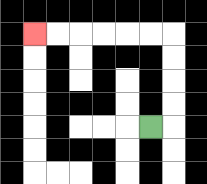{'start': '[6, 5]', 'end': '[1, 1]', 'path_directions': 'R,U,U,U,U,L,L,L,L,L,L', 'path_coordinates': '[[6, 5], [7, 5], [7, 4], [7, 3], [7, 2], [7, 1], [6, 1], [5, 1], [4, 1], [3, 1], [2, 1], [1, 1]]'}